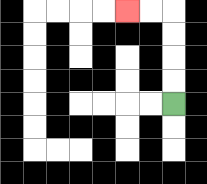{'start': '[7, 4]', 'end': '[5, 0]', 'path_directions': 'U,U,U,U,L,L', 'path_coordinates': '[[7, 4], [7, 3], [7, 2], [7, 1], [7, 0], [6, 0], [5, 0]]'}